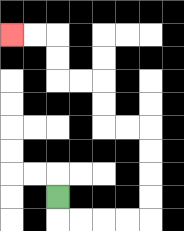{'start': '[2, 8]', 'end': '[0, 1]', 'path_directions': 'D,R,R,R,R,U,U,U,U,L,L,U,U,L,L,U,U,L,L', 'path_coordinates': '[[2, 8], [2, 9], [3, 9], [4, 9], [5, 9], [6, 9], [6, 8], [6, 7], [6, 6], [6, 5], [5, 5], [4, 5], [4, 4], [4, 3], [3, 3], [2, 3], [2, 2], [2, 1], [1, 1], [0, 1]]'}